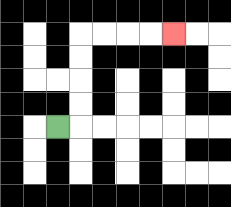{'start': '[2, 5]', 'end': '[7, 1]', 'path_directions': 'R,U,U,U,U,R,R,R,R', 'path_coordinates': '[[2, 5], [3, 5], [3, 4], [3, 3], [3, 2], [3, 1], [4, 1], [5, 1], [6, 1], [7, 1]]'}